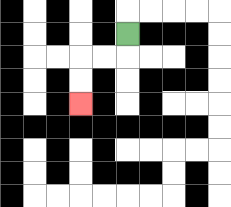{'start': '[5, 1]', 'end': '[3, 4]', 'path_directions': 'D,L,L,D,D', 'path_coordinates': '[[5, 1], [5, 2], [4, 2], [3, 2], [3, 3], [3, 4]]'}